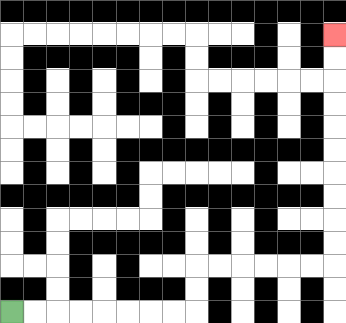{'start': '[0, 13]', 'end': '[14, 1]', 'path_directions': 'R,R,R,R,R,R,R,R,U,U,R,R,R,R,R,R,U,U,U,U,U,U,U,U,U,U', 'path_coordinates': '[[0, 13], [1, 13], [2, 13], [3, 13], [4, 13], [5, 13], [6, 13], [7, 13], [8, 13], [8, 12], [8, 11], [9, 11], [10, 11], [11, 11], [12, 11], [13, 11], [14, 11], [14, 10], [14, 9], [14, 8], [14, 7], [14, 6], [14, 5], [14, 4], [14, 3], [14, 2], [14, 1]]'}